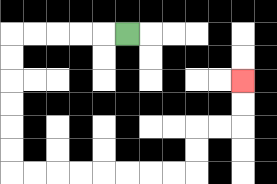{'start': '[5, 1]', 'end': '[10, 3]', 'path_directions': 'L,L,L,L,L,D,D,D,D,D,D,R,R,R,R,R,R,R,R,U,U,R,R,U,U', 'path_coordinates': '[[5, 1], [4, 1], [3, 1], [2, 1], [1, 1], [0, 1], [0, 2], [0, 3], [0, 4], [0, 5], [0, 6], [0, 7], [1, 7], [2, 7], [3, 7], [4, 7], [5, 7], [6, 7], [7, 7], [8, 7], [8, 6], [8, 5], [9, 5], [10, 5], [10, 4], [10, 3]]'}